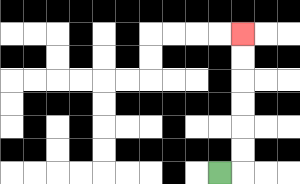{'start': '[9, 7]', 'end': '[10, 1]', 'path_directions': 'R,U,U,U,U,U,U', 'path_coordinates': '[[9, 7], [10, 7], [10, 6], [10, 5], [10, 4], [10, 3], [10, 2], [10, 1]]'}